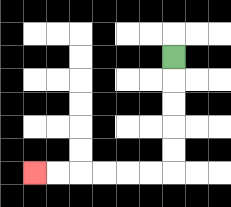{'start': '[7, 2]', 'end': '[1, 7]', 'path_directions': 'D,D,D,D,D,L,L,L,L,L,L', 'path_coordinates': '[[7, 2], [7, 3], [7, 4], [7, 5], [7, 6], [7, 7], [6, 7], [5, 7], [4, 7], [3, 7], [2, 7], [1, 7]]'}